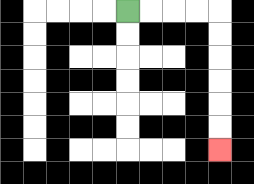{'start': '[5, 0]', 'end': '[9, 6]', 'path_directions': 'R,R,R,R,D,D,D,D,D,D', 'path_coordinates': '[[5, 0], [6, 0], [7, 0], [8, 0], [9, 0], [9, 1], [9, 2], [9, 3], [9, 4], [9, 5], [9, 6]]'}